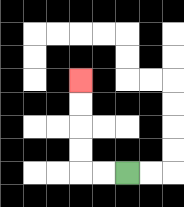{'start': '[5, 7]', 'end': '[3, 3]', 'path_directions': 'L,L,U,U,U,U', 'path_coordinates': '[[5, 7], [4, 7], [3, 7], [3, 6], [3, 5], [3, 4], [3, 3]]'}